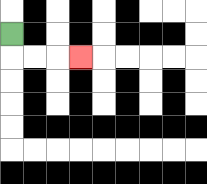{'start': '[0, 1]', 'end': '[3, 2]', 'path_directions': 'D,R,R,R', 'path_coordinates': '[[0, 1], [0, 2], [1, 2], [2, 2], [3, 2]]'}